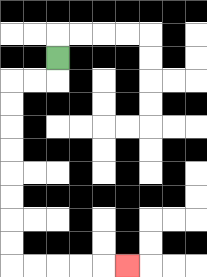{'start': '[2, 2]', 'end': '[5, 11]', 'path_directions': 'D,L,L,D,D,D,D,D,D,D,D,R,R,R,R,R', 'path_coordinates': '[[2, 2], [2, 3], [1, 3], [0, 3], [0, 4], [0, 5], [0, 6], [0, 7], [0, 8], [0, 9], [0, 10], [0, 11], [1, 11], [2, 11], [3, 11], [4, 11], [5, 11]]'}